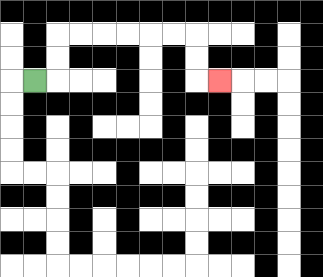{'start': '[1, 3]', 'end': '[9, 3]', 'path_directions': 'R,U,U,R,R,R,R,R,R,D,D,R', 'path_coordinates': '[[1, 3], [2, 3], [2, 2], [2, 1], [3, 1], [4, 1], [5, 1], [6, 1], [7, 1], [8, 1], [8, 2], [8, 3], [9, 3]]'}